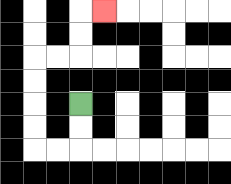{'start': '[3, 4]', 'end': '[4, 0]', 'path_directions': 'D,D,L,L,U,U,U,U,R,R,U,U,R', 'path_coordinates': '[[3, 4], [3, 5], [3, 6], [2, 6], [1, 6], [1, 5], [1, 4], [1, 3], [1, 2], [2, 2], [3, 2], [3, 1], [3, 0], [4, 0]]'}